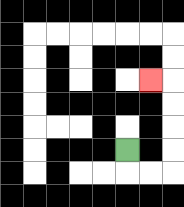{'start': '[5, 6]', 'end': '[6, 3]', 'path_directions': 'D,R,R,U,U,U,U,L', 'path_coordinates': '[[5, 6], [5, 7], [6, 7], [7, 7], [7, 6], [7, 5], [7, 4], [7, 3], [6, 3]]'}